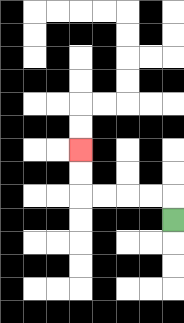{'start': '[7, 9]', 'end': '[3, 6]', 'path_directions': 'U,L,L,L,L,U,U', 'path_coordinates': '[[7, 9], [7, 8], [6, 8], [5, 8], [4, 8], [3, 8], [3, 7], [3, 6]]'}